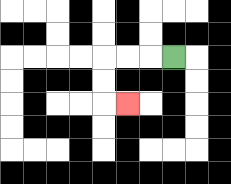{'start': '[7, 2]', 'end': '[5, 4]', 'path_directions': 'L,L,L,D,D,R', 'path_coordinates': '[[7, 2], [6, 2], [5, 2], [4, 2], [4, 3], [4, 4], [5, 4]]'}